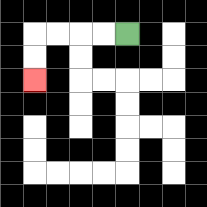{'start': '[5, 1]', 'end': '[1, 3]', 'path_directions': 'L,L,L,L,D,D', 'path_coordinates': '[[5, 1], [4, 1], [3, 1], [2, 1], [1, 1], [1, 2], [1, 3]]'}